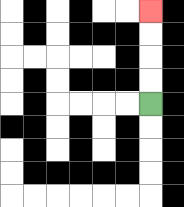{'start': '[6, 4]', 'end': '[6, 0]', 'path_directions': 'U,U,U,U', 'path_coordinates': '[[6, 4], [6, 3], [6, 2], [6, 1], [6, 0]]'}